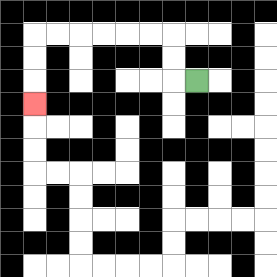{'start': '[8, 3]', 'end': '[1, 4]', 'path_directions': 'L,U,U,L,L,L,L,L,L,D,D,D', 'path_coordinates': '[[8, 3], [7, 3], [7, 2], [7, 1], [6, 1], [5, 1], [4, 1], [3, 1], [2, 1], [1, 1], [1, 2], [1, 3], [1, 4]]'}